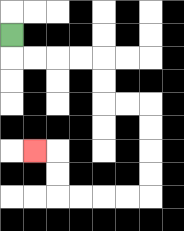{'start': '[0, 1]', 'end': '[1, 6]', 'path_directions': 'D,R,R,R,R,D,D,R,R,D,D,D,D,L,L,L,L,U,U,L', 'path_coordinates': '[[0, 1], [0, 2], [1, 2], [2, 2], [3, 2], [4, 2], [4, 3], [4, 4], [5, 4], [6, 4], [6, 5], [6, 6], [6, 7], [6, 8], [5, 8], [4, 8], [3, 8], [2, 8], [2, 7], [2, 6], [1, 6]]'}